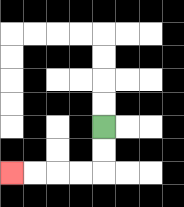{'start': '[4, 5]', 'end': '[0, 7]', 'path_directions': 'D,D,L,L,L,L', 'path_coordinates': '[[4, 5], [4, 6], [4, 7], [3, 7], [2, 7], [1, 7], [0, 7]]'}